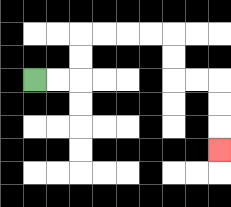{'start': '[1, 3]', 'end': '[9, 6]', 'path_directions': 'R,R,U,U,R,R,R,R,D,D,R,R,D,D,D', 'path_coordinates': '[[1, 3], [2, 3], [3, 3], [3, 2], [3, 1], [4, 1], [5, 1], [6, 1], [7, 1], [7, 2], [7, 3], [8, 3], [9, 3], [9, 4], [9, 5], [9, 6]]'}